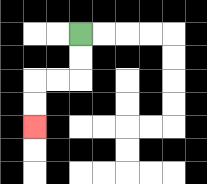{'start': '[3, 1]', 'end': '[1, 5]', 'path_directions': 'D,D,L,L,D,D', 'path_coordinates': '[[3, 1], [3, 2], [3, 3], [2, 3], [1, 3], [1, 4], [1, 5]]'}